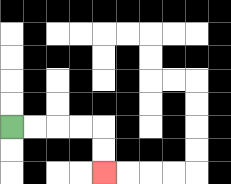{'start': '[0, 5]', 'end': '[4, 7]', 'path_directions': 'R,R,R,R,D,D', 'path_coordinates': '[[0, 5], [1, 5], [2, 5], [3, 5], [4, 5], [4, 6], [4, 7]]'}